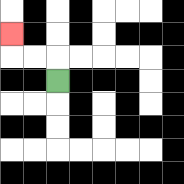{'start': '[2, 3]', 'end': '[0, 1]', 'path_directions': 'U,L,L,U', 'path_coordinates': '[[2, 3], [2, 2], [1, 2], [0, 2], [0, 1]]'}